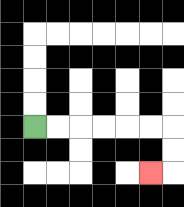{'start': '[1, 5]', 'end': '[6, 7]', 'path_directions': 'R,R,R,R,R,R,D,D,L', 'path_coordinates': '[[1, 5], [2, 5], [3, 5], [4, 5], [5, 5], [6, 5], [7, 5], [7, 6], [7, 7], [6, 7]]'}